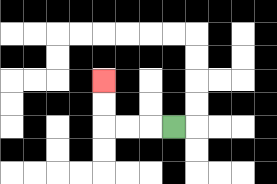{'start': '[7, 5]', 'end': '[4, 3]', 'path_directions': 'L,L,L,U,U', 'path_coordinates': '[[7, 5], [6, 5], [5, 5], [4, 5], [4, 4], [4, 3]]'}